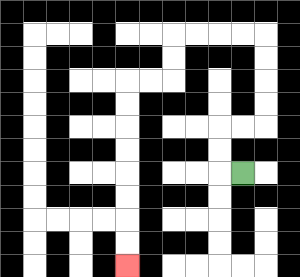{'start': '[10, 7]', 'end': '[5, 11]', 'path_directions': 'L,U,U,R,R,U,U,U,U,L,L,L,L,D,D,L,L,D,D,D,D,D,D,D,D', 'path_coordinates': '[[10, 7], [9, 7], [9, 6], [9, 5], [10, 5], [11, 5], [11, 4], [11, 3], [11, 2], [11, 1], [10, 1], [9, 1], [8, 1], [7, 1], [7, 2], [7, 3], [6, 3], [5, 3], [5, 4], [5, 5], [5, 6], [5, 7], [5, 8], [5, 9], [5, 10], [5, 11]]'}